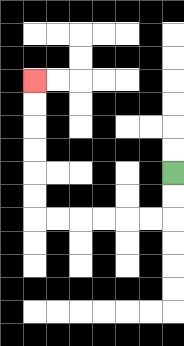{'start': '[7, 7]', 'end': '[1, 3]', 'path_directions': 'D,D,L,L,L,L,L,L,U,U,U,U,U,U', 'path_coordinates': '[[7, 7], [7, 8], [7, 9], [6, 9], [5, 9], [4, 9], [3, 9], [2, 9], [1, 9], [1, 8], [1, 7], [1, 6], [1, 5], [1, 4], [1, 3]]'}